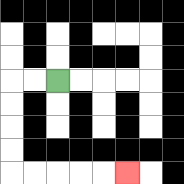{'start': '[2, 3]', 'end': '[5, 7]', 'path_directions': 'L,L,D,D,D,D,R,R,R,R,R', 'path_coordinates': '[[2, 3], [1, 3], [0, 3], [0, 4], [0, 5], [0, 6], [0, 7], [1, 7], [2, 7], [3, 7], [4, 7], [5, 7]]'}